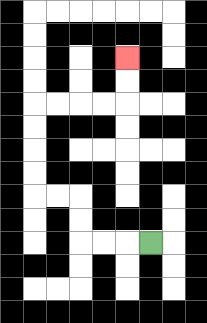{'start': '[6, 10]', 'end': '[5, 2]', 'path_directions': 'L,L,L,U,U,L,L,U,U,U,U,R,R,R,R,U,U', 'path_coordinates': '[[6, 10], [5, 10], [4, 10], [3, 10], [3, 9], [3, 8], [2, 8], [1, 8], [1, 7], [1, 6], [1, 5], [1, 4], [2, 4], [3, 4], [4, 4], [5, 4], [5, 3], [5, 2]]'}